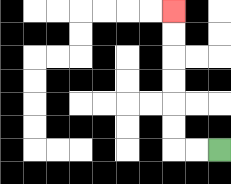{'start': '[9, 6]', 'end': '[7, 0]', 'path_directions': 'L,L,U,U,U,U,U,U', 'path_coordinates': '[[9, 6], [8, 6], [7, 6], [7, 5], [7, 4], [7, 3], [7, 2], [7, 1], [7, 0]]'}